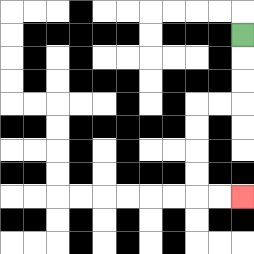{'start': '[10, 1]', 'end': '[10, 8]', 'path_directions': 'D,D,D,L,L,D,D,D,D,R,R', 'path_coordinates': '[[10, 1], [10, 2], [10, 3], [10, 4], [9, 4], [8, 4], [8, 5], [8, 6], [8, 7], [8, 8], [9, 8], [10, 8]]'}